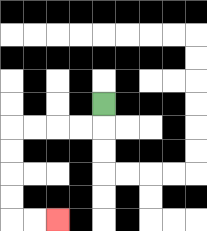{'start': '[4, 4]', 'end': '[2, 9]', 'path_directions': 'D,L,L,L,L,D,D,D,D,R,R', 'path_coordinates': '[[4, 4], [4, 5], [3, 5], [2, 5], [1, 5], [0, 5], [0, 6], [0, 7], [0, 8], [0, 9], [1, 9], [2, 9]]'}